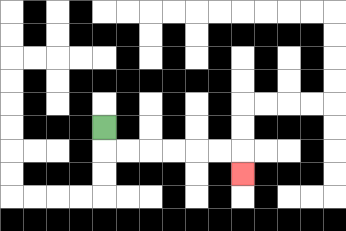{'start': '[4, 5]', 'end': '[10, 7]', 'path_directions': 'D,R,R,R,R,R,R,D', 'path_coordinates': '[[4, 5], [4, 6], [5, 6], [6, 6], [7, 6], [8, 6], [9, 6], [10, 6], [10, 7]]'}